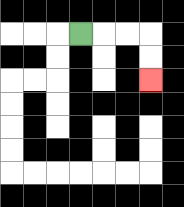{'start': '[3, 1]', 'end': '[6, 3]', 'path_directions': 'R,R,R,D,D', 'path_coordinates': '[[3, 1], [4, 1], [5, 1], [6, 1], [6, 2], [6, 3]]'}